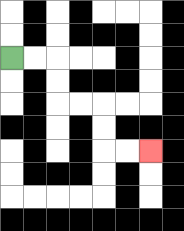{'start': '[0, 2]', 'end': '[6, 6]', 'path_directions': 'R,R,D,D,R,R,D,D,R,R', 'path_coordinates': '[[0, 2], [1, 2], [2, 2], [2, 3], [2, 4], [3, 4], [4, 4], [4, 5], [4, 6], [5, 6], [6, 6]]'}